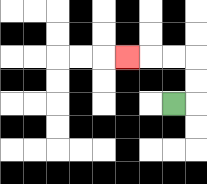{'start': '[7, 4]', 'end': '[5, 2]', 'path_directions': 'R,U,U,L,L,L', 'path_coordinates': '[[7, 4], [8, 4], [8, 3], [8, 2], [7, 2], [6, 2], [5, 2]]'}